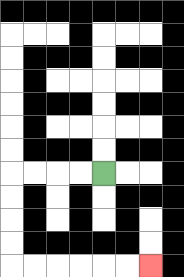{'start': '[4, 7]', 'end': '[6, 11]', 'path_directions': 'L,L,L,L,D,D,D,D,R,R,R,R,R,R', 'path_coordinates': '[[4, 7], [3, 7], [2, 7], [1, 7], [0, 7], [0, 8], [0, 9], [0, 10], [0, 11], [1, 11], [2, 11], [3, 11], [4, 11], [5, 11], [6, 11]]'}